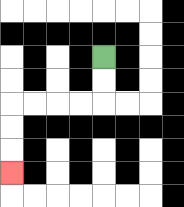{'start': '[4, 2]', 'end': '[0, 7]', 'path_directions': 'D,D,L,L,L,L,D,D,D', 'path_coordinates': '[[4, 2], [4, 3], [4, 4], [3, 4], [2, 4], [1, 4], [0, 4], [0, 5], [0, 6], [0, 7]]'}